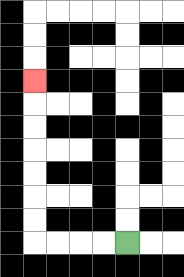{'start': '[5, 10]', 'end': '[1, 3]', 'path_directions': 'L,L,L,L,U,U,U,U,U,U,U', 'path_coordinates': '[[5, 10], [4, 10], [3, 10], [2, 10], [1, 10], [1, 9], [1, 8], [1, 7], [1, 6], [1, 5], [1, 4], [1, 3]]'}